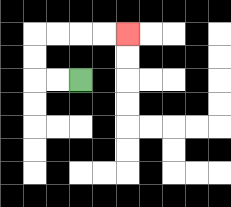{'start': '[3, 3]', 'end': '[5, 1]', 'path_directions': 'L,L,U,U,R,R,R,R', 'path_coordinates': '[[3, 3], [2, 3], [1, 3], [1, 2], [1, 1], [2, 1], [3, 1], [4, 1], [5, 1]]'}